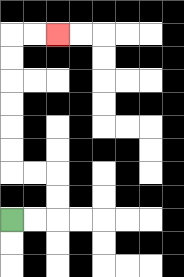{'start': '[0, 9]', 'end': '[2, 1]', 'path_directions': 'R,R,U,U,L,L,U,U,U,U,U,U,R,R', 'path_coordinates': '[[0, 9], [1, 9], [2, 9], [2, 8], [2, 7], [1, 7], [0, 7], [0, 6], [0, 5], [0, 4], [0, 3], [0, 2], [0, 1], [1, 1], [2, 1]]'}